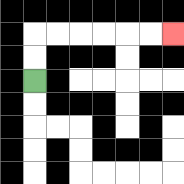{'start': '[1, 3]', 'end': '[7, 1]', 'path_directions': 'U,U,R,R,R,R,R,R', 'path_coordinates': '[[1, 3], [1, 2], [1, 1], [2, 1], [3, 1], [4, 1], [5, 1], [6, 1], [7, 1]]'}